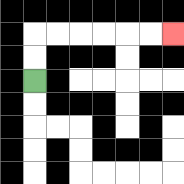{'start': '[1, 3]', 'end': '[7, 1]', 'path_directions': 'U,U,R,R,R,R,R,R', 'path_coordinates': '[[1, 3], [1, 2], [1, 1], [2, 1], [3, 1], [4, 1], [5, 1], [6, 1], [7, 1]]'}